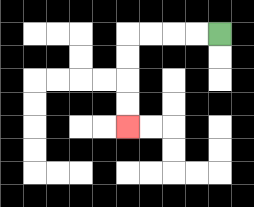{'start': '[9, 1]', 'end': '[5, 5]', 'path_directions': 'L,L,L,L,D,D,D,D', 'path_coordinates': '[[9, 1], [8, 1], [7, 1], [6, 1], [5, 1], [5, 2], [5, 3], [5, 4], [5, 5]]'}